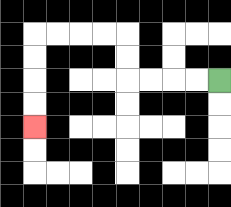{'start': '[9, 3]', 'end': '[1, 5]', 'path_directions': 'L,L,L,L,U,U,L,L,L,L,D,D,D,D', 'path_coordinates': '[[9, 3], [8, 3], [7, 3], [6, 3], [5, 3], [5, 2], [5, 1], [4, 1], [3, 1], [2, 1], [1, 1], [1, 2], [1, 3], [1, 4], [1, 5]]'}